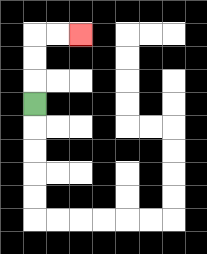{'start': '[1, 4]', 'end': '[3, 1]', 'path_directions': 'U,U,U,R,R', 'path_coordinates': '[[1, 4], [1, 3], [1, 2], [1, 1], [2, 1], [3, 1]]'}